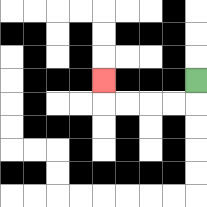{'start': '[8, 3]', 'end': '[4, 3]', 'path_directions': 'D,L,L,L,L,U', 'path_coordinates': '[[8, 3], [8, 4], [7, 4], [6, 4], [5, 4], [4, 4], [4, 3]]'}